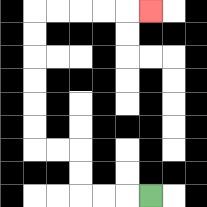{'start': '[6, 8]', 'end': '[6, 0]', 'path_directions': 'L,L,L,U,U,L,L,U,U,U,U,U,U,R,R,R,R,R', 'path_coordinates': '[[6, 8], [5, 8], [4, 8], [3, 8], [3, 7], [3, 6], [2, 6], [1, 6], [1, 5], [1, 4], [1, 3], [1, 2], [1, 1], [1, 0], [2, 0], [3, 0], [4, 0], [5, 0], [6, 0]]'}